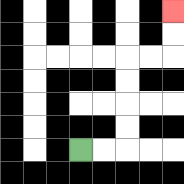{'start': '[3, 6]', 'end': '[7, 0]', 'path_directions': 'R,R,U,U,U,U,R,R,U,U', 'path_coordinates': '[[3, 6], [4, 6], [5, 6], [5, 5], [5, 4], [5, 3], [5, 2], [6, 2], [7, 2], [7, 1], [7, 0]]'}